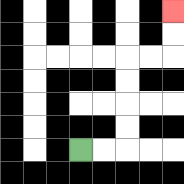{'start': '[3, 6]', 'end': '[7, 0]', 'path_directions': 'R,R,U,U,U,U,R,R,U,U', 'path_coordinates': '[[3, 6], [4, 6], [5, 6], [5, 5], [5, 4], [5, 3], [5, 2], [6, 2], [7, 2], [7, 1], [7, 0]]'}